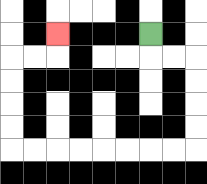{'start': '[6, 1]', 'end': '[2, 1]', 'path_directions': 'D,R,R,D,D,D,D,L,L,L,L,L,L,L,L,U,U,U,U,R,R,U', 'path_coordinates': '[[6, 1], [6, 2], [7, 2], [8, 2], [8, 3], [8, 4], [8, 5], [8, 6], [7, 6], [6, 6], [5, 6], [4, 6], [3, 6], [2, 6], [1, 6], [0, 6], [0, 5], [0, 4], [0, 3], [0, 2], [1, 2], [2, 2], [2, 1]]'}